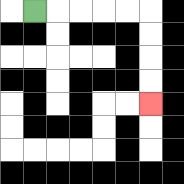{'start': '[1, 0]', 'end': '[6, 4]', 'path_directions': 'R,R,R,R,R,D,D,D,D', 'path_coordinates': '[[1, 0], [2, 0], [3, 0], [4, 0], [5, 0], [6, 0], [6, 1], [6, 2], [6, 3], [6, 4]]'}